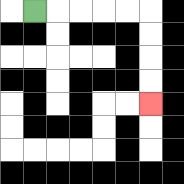{'start': '[1, 0]', 'end': '[6, 4]', 'path_directions': 'R,R,R,R,R,D,D,D,D', 'path_coordinates': '[[1, 0], [2, 0], [3, 0], [4, 0], [5, 0], [6, 0], [6, 1], [6, 2], [6, 3], [6, 4]]'}